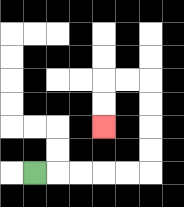{'start': '[1, 7]', 'end': '[4, 5]', 'path_directions': 'R,R,R,R,R,U,U,U,U,L,L,D,D', 'path_coordinates': '[[1, 7], [2, 7], [3, 7], [4, 7], [5, 7], [6, 7], [6, 6], [6, 5], [6, 4], [6, 3], [5, 3], [4, 3], [4, 4], [4, 5]]'}